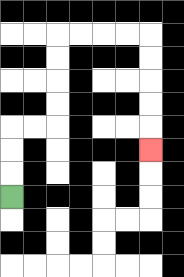{'start': '[0, 8]', 'end': '[6, 6]', 'path_directions': 'U,U,U,R,R,U,U,U,U,R,R,R,R,D,D,D,D,D', 'path_coordinates': '[[0, 8], [0, 7], [0, 6], [0, 5], [1, 5], [2, 5], [2, 4], [2, 3], [2, 2], [2, 1], [3, 1], [4, 1], [5, 1], [6, 1], [6, 2], [6, 3], [6, 4], [6, 5], [6, 6]]'}